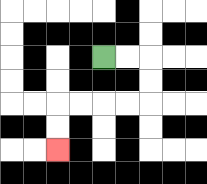{'start': '[4, 2]', 'end': '[2, 6]', 'path_directions': 'R,R,D,D,L,L,L,L,D,D', 'path_coordinates': '[[4, 2], [5, 2], [6, 2], [6, 3], [6, 4], [5, 4], [4, 4], [3, 4], [2, 4], [2, 5], [2, 6]]'}